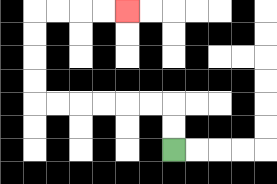{'start': '[7, 6]', 'end': '[5, 0]', 'path_directions': 'U,U,L,L,L,L,L,L,U,U,U,U,R,R,R,R', 'path_coordinates': '[[7, 6], [7, 5], [7, 4], [6, 4], [5, 4], [4, 4], [3, 4], [2, 4], [1, 4], [1, 3], [1, 2], [1, 1], [1, 0], [2, 0], [3, 0], [4, 0], [5, 0]]'}